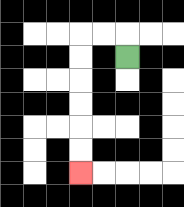{'start': '[5, 2]', 'end': '[3, 7]', 'path_directions': 'U,L,L,D,D,D,D,D,D', 'path_coordinates': '[[5, 2], [5, 1], [4, 1], [3, 1], [3, 2], [3, 3], [3, 4], [3, 5], [3, 6], [3, 7]]'}